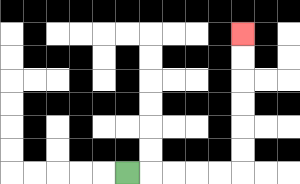{'start': '[5, 7]', 'end': '[10, 1]', 'path_directions': 'R,R,R,R,R,U,U,U,U,U,U', 'path_coordinates': '[[5, 7], [6, 7], [7, 7], [8, 7], [9, 7], [10, 7], [10, 6], [10, 5], [10, 4], [10, 3], [10, 2], [10, 1]]'}